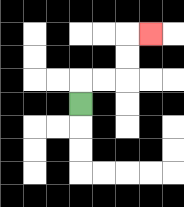{'start': '[3, 4]', 'end': '[6, 1]', 'path_directions': 'U,R,R,U,U,R', 'path_coordinates': '[[3, 4], [3, 3], [4, 3], [5, 3], [5, 2], [5, 1], [6, 1]]'}